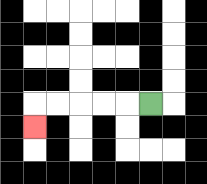{'start': '[6, 4]', 'end': '[1, 5]', 'path_directions': 'L,L,L,L,L,D', 'path_coordinates': '[[6, 4], [5, 4], [4, 4], [3, 4], [2, 4], [1, 4], [1, 5]]'}